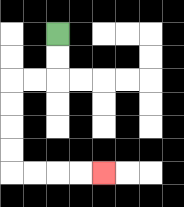{'start': '[2, 1]', 'end': '[4, 7]', 'path_directions': 'D,D,L,L,D,D,D,D,R,R,R,R', 'path_coordinates': '[[2, 1], [2, 2], [2, 3], [1, 3], [0, 3], [0, 4], [0, 5], [0, 6], [0, 7], [1, 7], [2, 7], [3, 7], [4, 7]]'}